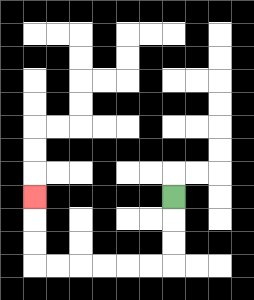{'start': '[7, 8]', 'end': '[1, 8]', 'path_directions': 'D,D,D,L,L,L,L,L,L,U,U,U', 'path_coordinates': '[[7, 8], [7, 9], [7, 10], [7, 11], [6, 11], [5, 11], [4, 11], [3, 11], [2, 11], [1, 11], [1, 10], [1, 9], [1, 8]]'}